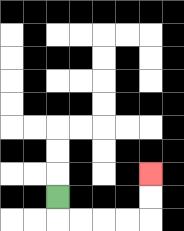{'start': '[2, 8]', 'end': '[6, 7]', 'path_directions': 'D,R,R,R,R,U,U', 'path_coordinates': '[[2, 8], [2, 9], [3, 9], [4, 9], [5, 9], [6, 9], [6, 8], [6, 7]]'}